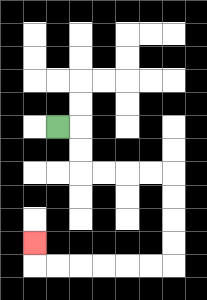{'start': '[2, 5]', 'end': '[1, 10]', 'path_directions': 'R,D,D,R,R,R,R,D,D,D,D,L,L,L,L,L,L,U', 'path_coordinates': '[[2, 5], [3, 5], [3, 6], [3, 7], [4, 7], [5, 7], [6, 7], [7, 7], [7, 8], [7, 9], [7, 10], [7, 11], [6, 11], [5, 11], [4, 11], [3, 11], [2, 11], [1, 11], [1, 10]]'}